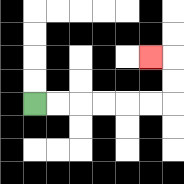{'start': '[1, 4]', 'end': '[6, 2]', 'path_directions': 'R,R,R,R,R,R,U,U,L', 'path_coordinates': '[[1, 4], [2, 4], [3, 4], [4, 4], [5, 4], [6, 4], [7, 4], [7, 3], [7, 2], [6, 2]]'}